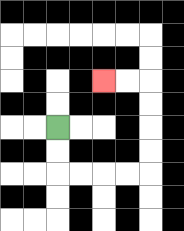{'start': '[2, 5]', 'end': '[4, 3]', 'path_directions': 'D,D,R,R,R,R,U,U,U,U,L,L', 'path_coordinates': '[[2, 5], [2, 6], [2, 7], [3, 7], [4, 7], [5, 7], [6, 7], [6, 6], [6, 5], [6, 4], [6, 3], [5, 3], [4, 3]]'}